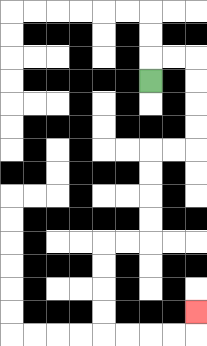{'start': '[6, 3]', 'end': '[8, 13]', 'path_directions': 'U,R,R,D,D,D,D,L,L,D,D,D,D,L,L,D,D,D,D,R,R,R,R,U', 'path_coordinates': '[[6, 3], [6, 2], [7, 2], [8, 2], [8, 3], [8, 4], [8, 5], [8, 6], [7, 6], [6, 6], [6, 7], [6, 8], [6, 9], [6, 10], [5, 10], [4, 10], [4, 11], [4, 12], [4, 13], [4, 14], [5, 14], [6, 14], [7, 14], [8, 14], [8, 13]]'}